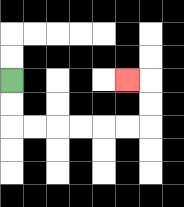{'start': '[0, 3]', 'end': '[5, 3]', 'path_directions': 'D,D,R,R,R,R,R,R,U,U,L', 'path_coordinates': '[[0, 3], [0, 4], [0, 5], [1, 5], [2, 5], [3, 5], [4, 5], [5, 5], [6, 5], [6, 4], [6, 3], [5, 3]]'}